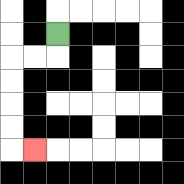{'start': '[2, 1]', 'end': '[1, 6]', 'path_directions': 'D,L,L,D,D,D,D,R', 'path_coordinates': '[[2, 1], [2, 2], [1, 2], [0, 2], [0, 3], [0, 4], [0, 5], [0, 6], [1, 6]]'}